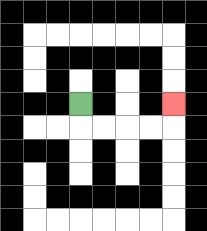{'start': '[3, 4]', 'end': '[7, 4]', 'path_directions': 'D,R,R,R,R,U', 'path_coordinates': '[[3, 4], [3, 5], [4, 5], [5, 5], [6, 5], [7, 5], [7, 4]]'}